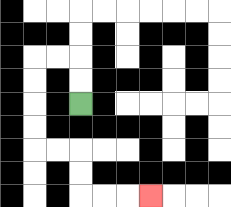{'start': '[3, 4]', 'end': '[6, 8]', 'path_directions': 'U,U,L,L,D,D,D,D,R,R,D,D,R,R,R', 'path_coordinates': '[[3, 4], [3, 3], [3, 2], [2, 2], [1, 2], [1, 3], [1, 4], [1, 5], [1, 6], [2, 6], [3, 6], [3, 7], [3, 8], [4, 8], [5, 8], [6, 8]]'}